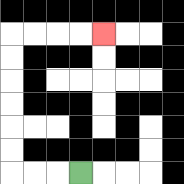{'start': '[3, 7]', 'end': '[4, 1]', 'path_directions': 'L,L,L,U,U,U,U,U,U,R,R,R,R', 'path_coordinates': '[[3, 7], [2, 7], [1, 7], [0, 7], [0, 6], [0, 5], [0, 4], [0, 3], [0, 2], [0, 1], [1, 1], [2, 1], [3, 1], [4, 1]]'}